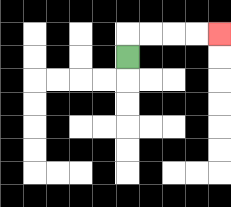{'start': '[5, 2]', 'end': '[9, 1]', 'path_directions': 'U,R,R,R,R', 'path_coordinates': '[[5, 2], [5, 1], [6, 1], [7, 1], [8, 1], [9, 1]]'}